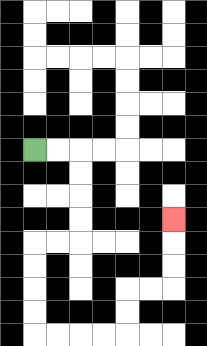{'start': '[1, 6]', 'end': '[7, 9]', 'path_directions': 'R,R,D,D,D,D,L,L,D,D,D,D,R,R,R,R,U,U,R,R,U,U,U', 'path_coordinates': '[[1, 6], [2, 6], [3, 6], [3, 7], [3, 8], [3, 9], [3, 10], [2, 10], [1, 10], [1, 11], [1, 12], [1, 13], [1, 14], [2, 14], [3, 14], [4, 14], [5, 14], [5, 13], [5, 12], [6, 12], [7, 12], [7, 11], [7, 10], [7, 9]]'}